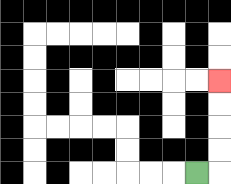{'start': '[8, 7]', 'end': '[9, 3]', 'path_directions': 'R,U,U,U,U', 'path_coordinates': '[[8, 7], [9, 7], [9, 6], [9, 5], [9, 4], [9, 3]]'}